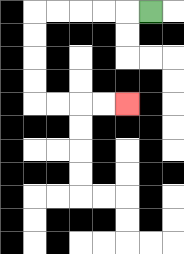{'start': '[6, 0]', 'end': '[5, 4]', 'path_directions': 'L,L,L,L,L,D,D,D,D,R,R,R,R', 'path_coordinates': '[[6, 0], [5, 0], [4, 0], [3, 0], [2, 0], [1, 0], [1, 1], [1, 2], [1, 3], [1, 4], [2, 4], [3, 4], [4, 4], [5, 4]]'}